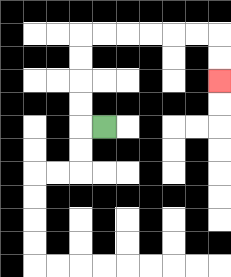{'start': '[4, 5]', 'end': '[9, 3]', 'path_directions': 'L,U,U,U,U,R,R,R,R,R,R,D,D', 'path_coordinates': '[[4, 5], [3, 5], [3, 4], [3, 3], [3, 2], [3, 1], [4, 1], [5, 1], [6, 1], [7, 1], [8, 1], [9, 1], [9, 2], [9, 3]]'}